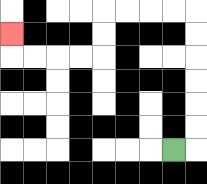{'start': '[7, 6]', 'end': '[0, 1]', 'path_directions': 'R,U,U,U,U,U,U,L,L,L,L,D,D,L,L,L,L,U', 'path_coordinates': '[[7, 6], [8, 6], [8, 5], [8, 4], [8, 3], [8, 2], [8, 1], [8, 0], [7, 0], [6, 0], [5, 0], [4, 0], [4, 1], [4, 2], [3, 2], [2, 2], [1, 2], [0, 2], [0, 1]]'}